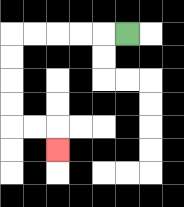{'start': '[5, 1]', 'end': '[2, 6]', 'path_directions': 'L,L,L,L,L,D,D,D,D,R,R,D', 'path_coordinates': '[[5, 1], [4, 1], [3, 1], [2, 1], [1, 1], [0, 1], [0, 2], [0, 3], [0, 4], [0, 5], [1, 5], [2, 5], [2, 6]]'}